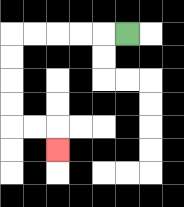{'start': '[5, 1]', 'end': '[2, 6]', 'path_directions': 'L,L,L,L,L,D,D,D,D,R,R,D', 'path_coordinates': '[[5, 1], [4, 1], [3, 1], [2, 1], [1, 1], [0, 1], [0, 2], [0, 3], [0, 4], [0, 5], [1, 5], [2, 5], [2, 6]]'}